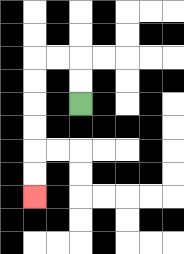{'start': '[3, 4]', 'end': '[1, 8]', 'path_directions': 'U,U,L,L,D,D,D,D,D,D', 'path_coordinates': '[[3, 4], [3, 3], [3, 2], [2, 2], [1, 2], [1, 3], [1, 4], [1, 5], [1, 6], [1, 7], [1, 8]]'}